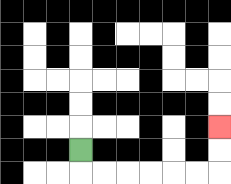{'start': '[3, 6]', 'end': '[9, 5]', 'path_directions': 'D,R,R,R,R,R,R,U,U', 'path_coordinates': '[[3, 6], [3, 7], [4, 7], [5, 7], [6, 7], [7, 7], [8, 7], [9, 7], [9, 6], [9, 5]]'}